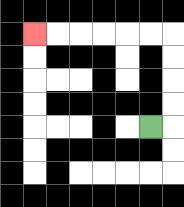{'start': '[6, 5]', 'end': '[1, 1]', 'path_directions': 'R,U,U,U,U,L,L,L,L,L,L', 'path_coordinates': '[[6, 5], [7, 5], [7, 4], [7, 3], [7, 2], [7, 1], [6, 1], [5, 1], [4, 1], [3, 1], [2, 1], [1, 1]]'}